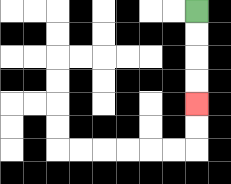{'start': '[8, 0]', 'end': '[8, 4]', 'path_directions': 'D,D,D,D', 'path_coordinates': '[[8, 0], [8, 1], [8, 2], [8, 3], [8, 4]]'}